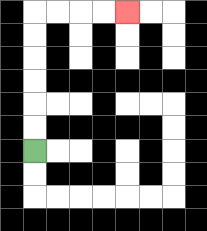{'start': '[1, 6]', 'end': '[5, 0]', 'path_directions': 'U,U,U,U,U,U,R,R,R,R', 'path_coordinates': '[[1, 6], [1, 5], [1, 4], [1, 3], [1, 2], [1, 1], [1, 0], [2, 0], [3, 0], [4, 0], [5, 0]]'}